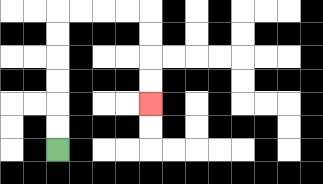{'start': '[2, 6]', 'end': '[6, 4]', 'path_directions': 'U,U,U,U,U,U,R,R,R,R,D,D,D,D', 'path_coordinates': '[[2, 6], [2, 5], [2, 4], [2, 3], [2, 2], [2, 1], [2, 0], [3, 0], [4, 0], [5, 0], [6, 0], [6, 1], [6, 2], [6, 3], [6, 4]]'}